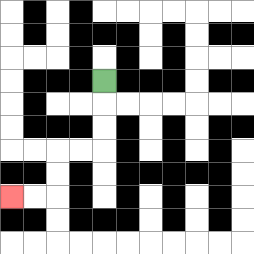{'start': '[4, 3]', 'end': '[0, 8]', 'path_directions': 'D,D,D,L,L,D,D,L,L', 'path_coordinates': '[[4, 3], [4, 4], [4, 5], [4, 6], [3, 6], [2, 6], [2, 7], [2, 8], [1, 8], [0, 8]]'}